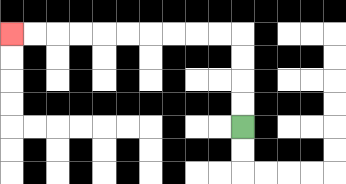{'start': '[10, 5]', 'end': '[0, 1]', 'path_directions': 'U,U,U,U,L,L,L,L,L,L,L,L,L,L', 'path_coordinates': '[[10, 5], [10, 4], [10, 3], [10, 2], [10, 1], [9, 1], [8, 1], [7, 1], [6, 1], [5, 1], [4, 1], [3, 1], [2, 1], [1, 1], [0, 1]]'}